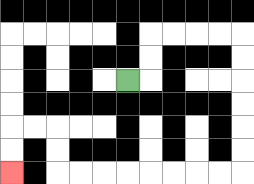{'start': '[5, 3]', 'end': '[0, 7]', 'path_directions': 'R,U,U,R,R,R,R,D,D,D,D,D,D,L,L,L,L,L,L,L,L,U,U,L,L,D,D', 'path_coordinates': '[[5, 3], [6, 3], [6, 2], [6, 1], [7, 1], [8, 1], [9, 1], [10, 1], [10, 2], [10, 3], [10, 4], [10, 5], [10, 6], [10, 7], [9, 7], [8, 7], [7, 7], [6, 7], [5, 7], [4, 7], [3, 7], [2, 7], [2, 6], [2, 5], [1, 5], [0, 5], [0, 6], [0, 7]]'}